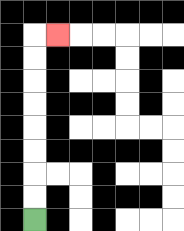{'start': '[1, 9]', 'end': '[2, 1]', 'path_directions': 'U,U,U,U,U,U,U,U,R', 'path_coordinates': '[[1, 9], [1, 8], [1, 7], [1, 6], [1, 5], [1, 4], [1, 3], [1, 2], [1, 1], [2, 1]]'}